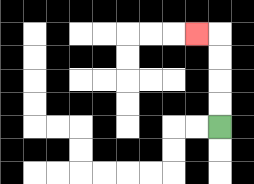{'start': '[9, 5]', 'end': '[8, 1]', 'path_directions': 'U,U,U,U,L', 'path_coordinates': '[[9, 5], [9, 4], [9, 3], [9, 2], [9, 1], [8, 1]]'}